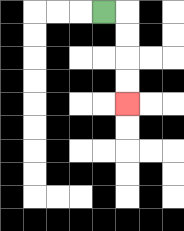{'start': '[4, 0]', 'end': '[5, 4]', 'path_directions': 'R,D,D,D,D', 'path_coordinates': '[[4, 0], [5, 0], [5, 1], [5, 2], [5, 3], [5, 4]]'}